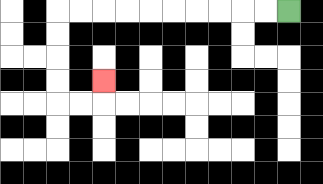{'start': '[12, 0]', 'end': '[4, 3]', 'path_directions': 'L,L,L,L,L,L,L,L,L,L,D,D,D,D,R,R,U', 'path_coordinates': '[[12, 0], [11, 0], [10, 0], [9, 0], [8, 0], [7, 0], [6, 0], [5, 0], [4, 0], [3, 0], [2, 0], [2, 1], [2, 2], [2, 3], [2, 4], [3, 4], [4, 4], [4, 3]]'}